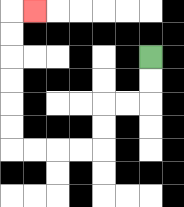{'start': '[6, 2]', 'end': '[1, 0]', 'path_directions': 'D,D,L,L,D,D,L,L,L,L,U,U,U,U,U,U,R', 'path_coordinates': '[[6, 2], [6, 3], [6, 4], [5, 4], [4, 4], [4, 5], [4, 6], [3, 6], [2, 6], [1, 6], [0, 6], [0, 5], [0, 4], [0, 3], [0, 2], [0, 1], [0, 0], [1, 0]]'}